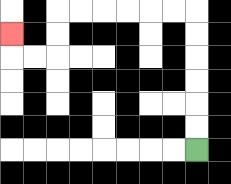{'start': '[8, 6]', 'end': '[0, 1]', 'path_directions': 'U,U,U,U,U,U,L,L,L,L,L,L,D,D,L,L,U', 'path_coordinates': '[[8, 6], [8, 5], [8, 4], [8, 3], [8, 2], [8, 1], [8, 0], [7, 0], [6, 0], [5, 0], [4, 0], [3, 0], [2, 0], [2, 1], [2, 2], [1, 2], [0, 2], [0, 1]]'}